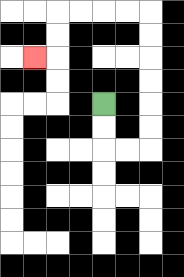{'start': '[4, 4]', 'end': '[1, 2]', 'path_directions': 'D,D,R,R,U,U,U,U,U,U,L,L,L,L,D,D,L', 'path_coordinates': '[[4, 4], [4, 5], [4, 6], [5, 6], [6, 6], [6, 5], [6, 4], [6, 3], [6, 2], [6, 1], [6, 0], [5, 0], [4, 0], [3, 0], [2, 0], [2, 1], [2, 2], [1, 2]]'}